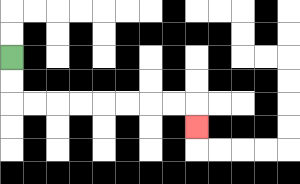{'start': '[0, 2]', 'end': '[8, 5]', 'path_directions': 'D,D,R,R,R,R,R,R,R,R,D', 'path_coordinates': '[[0, 2], [0, 3], [0, 4], [1, 4], [2, 4], [3, 4], [4, 4], [5, 4], [6, 4], [7, 4], [8, 4], [8, 5]]'}